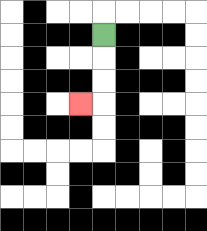{'start': '[4, 1]', 'end': '[3, 4]', 'path_directions': 'D,D,D,L', 'path_coordinates': '[[4, 1], [4, 2], [4, 3], [4, 4], [3, 4]]'}